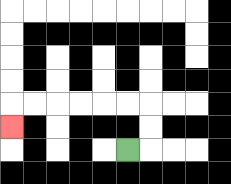{'start': '[5, 6]', 'end': '[0, 5]', 'path_directions': 'R,U,U,L,L,L,L,L,L,D', 'path_coordinates': '[[5, 6], [6, 6], [6, 5], [6, 4], [5, 4], [4, 4], [3, 4], [2, 4], [1, 4], [0, 4], [0, 5]]'}